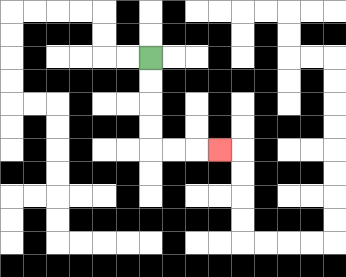{'start': '[6, 2]', 'end': '[9, 6]', 'path_directions': 'D,D,D,D,R,R,R', 'path_coordinates': '[[6, 2], [6, 3], [6, 4], [6, 5], [6, 6], [7, 6], [8, 6], [9, 6]]'}